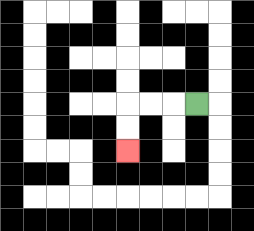{'start': '[8, 4]', 'end': '[5, 6]', 'path_directions': 'L,L,L,D,D', 'path_coordinates': '[[8, 4], [7, 4], [6, 4], [5, 4], [5, 5], [5, 6]]'}